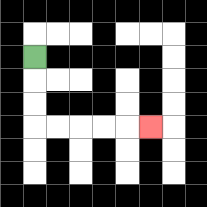{'start': '[1, 2]', 'end': '[6, 5]', 'path_directions': 'D,D,D,R,R,R,R,R', 'path_coordinates': '[[1, 2], [1, 3], [1, 4], [1, 5], [2, 5], [3, 5], [4, 5], [5, 5], [6, 5]]'}